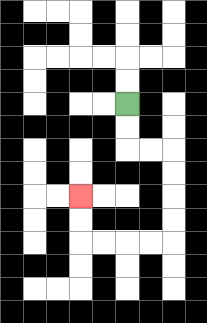{'start': '[5, 4]', 'end': '[3, 8]', 'path_directions': 'D,D,R,R,D,D,D,D,L,L,L,L,U,U', 'path_coordinates': '[[5, 4], [5, 5], [5, 6], [6, 6], [7, 6], [7, 7], [7, 8], [7, 9], [7, 10], [6, 10], [5, 10], [4, 10], [3, 10], [3, 9], [3, 8]]'}